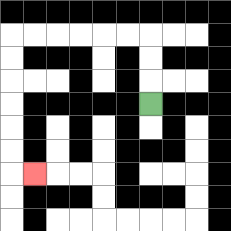{'start': '[6, 4]', 'end': '[1, 7]', 'path_directions': 'U,U,U,L,L,L,L,L,L,D,D,D,D,D,D,R', 'path_coordinates': '[[6, 4], [6, 3], [6, 2], [6, 1], [5, 1], [4, 1], [3, 1], [2, 1], [1, 1], [0, 1], [0, 2], [0, 3], [0, 4], [0, 5], [0, 6], [0, 7], [1, 7]]'}